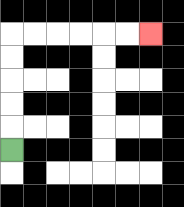{'start': '[0, 6]', 'end': '[6, 1]', 'path_directions': 'U,U,U,U,U,R,R,R,R,R,R', 'path_coordinates': '[[0, 6], [0, 5], [0, 4], [0, 3], [0, 2], [0, 1], [1, 1], [2, 1], [3, 1], [4, 1], [5, 1], [6, 1]]'}